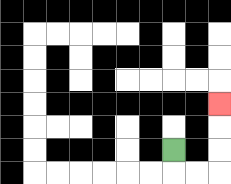{'start': '[7, 6]', 'end': '[9, 4]', 'path_directions': 'D,R,R,U,U,U', 'path_coordinates': '[[7, 6], [7, 7], [8, 7], [9, 7], [9, 6], [9, 5], [9, 4]]'}